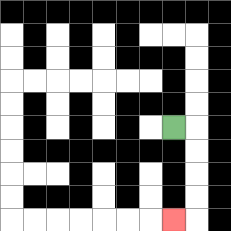{'start': '[7, 5]', 'end': '[7, 9]', 'path_directions': 'R,D,D,D,D,L', 'path_coordinates': '[[7, 5], [8, 5], [8, 6], [8, 7], [8, 8], [8, 9], [7, 9]]'}